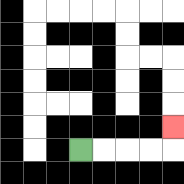{'start': '[3, 6]', 'end': '[7, 5]', 'path_directions': 'R,R,R,R,U', 'path_coordinates': '[[3, 6], [4, 6], [5, 6], [6, 6], [7, 6], [7, 5]]'}